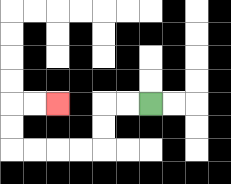{'start': '[6, 4]', 'end': '[2, 4]', 'path_directions': 'L,L,D,D,L,L,L,L,U,U,R,R', 'path_coordinates': '[[6, 4], [5, 4], [4, 4], [4, 5], [4, 6], [3, 6], [2, 6], [1, 6], [0, 6], [0, 5], [0, 4], [1, 4], [2, 4]]'}